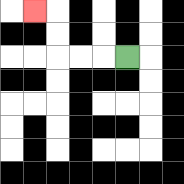{'start': '[5, 2]', 'end': '[1, 0]', 'path_directions': 'L,L,L,U,U,L', 'path_coordinates': '[[5, 2], [4, 2], [3, 2], [2, 2], [2, 1], [2, 0], [1, 0]]'}